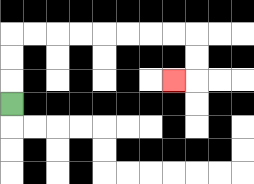{'start': '[0, 4]', 'end': '[7, 3]', 'path_directions': 'U,U,U,R,R,R,R,R,R,R,R,D,D,L', 'path_coordinates': '[[0, 4], [0, 3], [0, 2], [0, 1], [1, 1], [2, 1], [3, 1], [4, 1], [5, 1], [6, 1], [7, 1], [8, 1], [8, 2], [8, 3], [7, 3]]'}